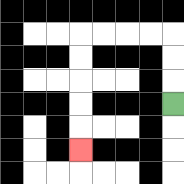{'start': '[7, 4]', 'end': '[3, 6]', 'path_directions': 'U,U,U,L,L,L,L,D,D,D,D,D', 'path_coordinates': '[[7, 4], [7, 3], [7, 2], [7, 1], [6, 1], [5, 1], [4, 1], [3, 1], [3, 2], [3, 3], [3, 4], [3, 5], [3, 6]]'}